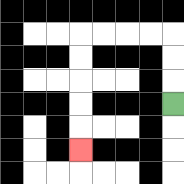{'start': '[7, 4]', 'end': '[3, 6]', 'path_directions': 'U,U,U,L,L,L,L,D,D,D,D,D', 'path_coordinates': '[[7, 4], [7, 3], [7, 2], [7, 1], [6, 1], [5, 1], [4, 1], [3, 1], [3, 2], [3, 3], [3, 4], [3, 5], [3, 6]]'}